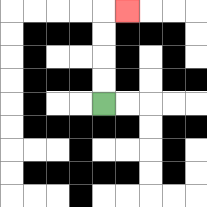{'start': '[4, 4]', 'end': '[5, 0]', 'path_directions': 'U,U,U,U,R', 'path_coordinates': '[[4, 4], [4, 3], [4, 2], [4, 1], [4, 0], [5, 0]]'}